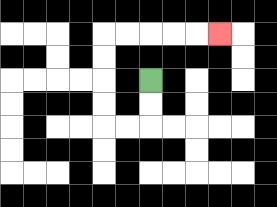{'start': '[6, 3]', 'end': '[9, 1]', 'path_directions': 'D,D,L,L,U,U,U,U,R,R,R,R,R', 'path_coordinates': '[[6, 3], [6, 4], [6, 5], [5, 5], [4, 5], [4, 4], [4, 3], [4, 2], [4, 1], [5, 1], [6, 1], [7, 1], [8, 1], [9, 1]]'}